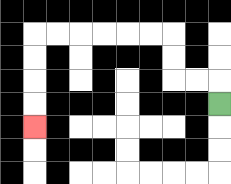{'start': '[9, 4]', 'end': '[1, 5]', 'path_directions': 'U,L,L,U,U,L,L,L,L,L,L,D,D,D,D', 'path_coordinates': '[[9, 4], [9, 3], [8, 3], [7, 3], [7, 2], [7, 1], [6, 1], [5, 1], [4, 1], [3, 1], [2, 1], [1, 1], [1, 2], [1, 3], [1, 4], [1, 5]]'}